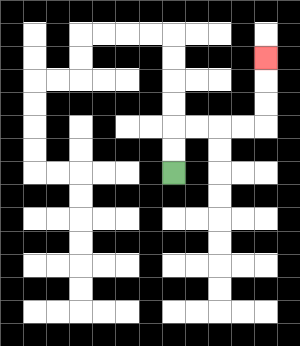{'start': '[7, 7]', 'end': '[11, 2]', 'path_directions': 'U,U,R,R,R,R,U,U,U', 'path_coordinates': '[[7, 7], [7, 6], [7, 5], [8, 5], [9, 5], [10, 5], [11, 5], [11, 4], [11, 3], [11, 2]]'}